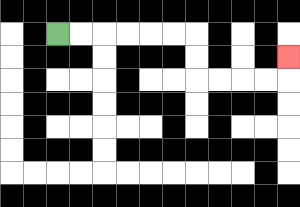{'start': '[2, 1]', 'end': '[12, 2]', 'path_directions': 'R,R,R,R,R,R,D,D,R,R,R,R,U', 'path_coordinates': '[[2, 1], [3, 1], [4, 1], [5, 1], [6, 1], [7, 1], [8, 1], [8, 2], [8, 3], [9, 3], [10, 3], [11, 3], [12, 3], [12, 2]]'}